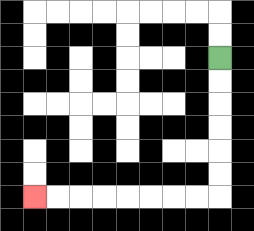{'start': '[9, 2]', 'end': '[1, 8]', 'path_directions': 'D,D,D,D,D,D,L,L,L,L,L,L,L,L', 'path_coordinates': '[[9, 2], [9, 3], [9, 4], [9, 5], [9, 6], [9, 7], [9, 8], [8, 8], [7, 8], [6, 8], [5, 8], [4, 8], [3, 8], [2, 8], [1, 8]]'}